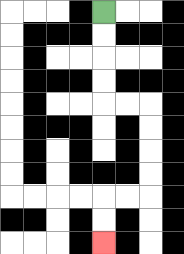{'start': '[4, 0]', 'end': '[4, 10]', 'path_directions': 'D,D,D,D,R,R,D,D,D,D,L,L,D,D', 'path_coordinates': '[[4, 0], [4, 1], [4, 2], [4, 3], [4, 4], [5, 4], [6, 4], [6, 5], [6, 6], [6, 7], [6, 8], [5, 8], [4, 8], [4, 9], [4, 10]]'}